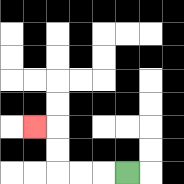{'start': '[5, 7]', 'end': '[1, 5]', 'path_directions': 'L,L,L,U,U,L', 'path_coordinates': '[[5, 7], [4, 7], [3, 7], [2, 7], [2, 6], [2, 5], [1, 5]]'}